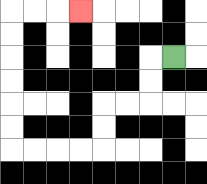{'start': '[7, 2]', 'end': '[3, 0]', 'path_directions': 'L,D,D,L,L,D,D,L,L,L,L,U,U,U,U,U,U,R,R,R', 'path_coordinates': '[[7, 2], [6, 2], [6, 3], [6, 4], [5, 4], [4, 4], [4, 5], [4, 6], [3, 6], [2, 6], [1, 6], [0, 6], [0, 5], [0, 4], [0, 3], [0, 2], [0, 1], [0, 0], [1, 0], [2, 0], [3, 0]]'}